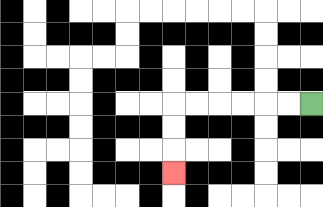{'start': '[13, 4]', 'end': '[7, 7]', 'path_directions': 'L,L,L,L,L,L,D,D,D', 'path_coordinates': '[[13, 4], [12, 4], [11, 4], [10, 4], [9, 4], [8, 4], [7, 4], [7, 5], [7, 6], [7, 7]]'}